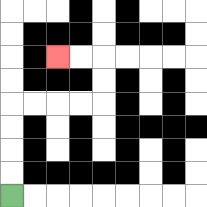{'start': '[0, 8]', 'end': '[2, 2]', 'path_directions': 'U,U,U,U,R,R,R,R,U,U,L,L', 'path_coordinates': '[[0, 8], [0, 7], [0, 6], [0, 5], [0, 4], [1, 4], [2, 4], [3, 4], [4, 4], [4, 3], [4, 2], [3, 2], [2, 2]]'}